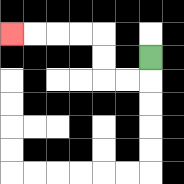{'start': '[6, 2]', 'end': '[0, 1]', 'path_directions': 'D,L,L,U,U,L,L,L,L', 'path_coordinates': '[[6, 2], [6, 3], [5, 3], [4, 3], [4, 2], [4, 1], [3, 1], [2, 1], [1, 1], [0, 1]]'}